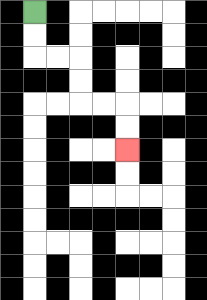{'start': '[1, 0]', 'end': '[5, 6]', 'path_directions': 'D,D,R,R,D,D,R,R,D,D', 'path_coordinates': '[[1, 0], [1, 1], [1, 2], [2, 2], [3, 2], [3, 3], [3, 4], [4, 4], [5, 4], [5, 5], [5, 6]]'}